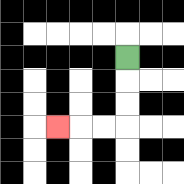{'start': '[5, 2]', 'end': '[2, 5]', 'path_directions': 'D,D,D,L,L,L', 'path_coordinates': '[[5, 2], [5, 3], [5, 4], [5, 5], [4, 5], [3, 5], [2, 5]]'}